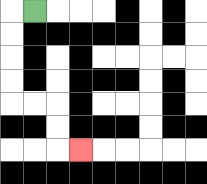{'start': '[1, 0]', 'end': '[3, 6]', 'path_directions': 'L,D,D,D,D,R,R,D,D,R', 'path_coordinates': '[[1, 0], [0, 0], [0, 1], [0, 2], [0, 3], [0, 4], [1, 4], [2, 4], [2, 5], [2, 6], [3, 6]]'}